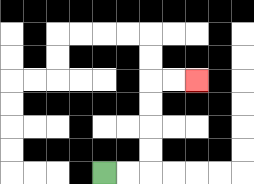{'start': '[4, 7]', 'end': '[8, 3]', 'path_directions': 'R,R,U,U,U,U,R,R', 'path_coordinates': '[[4, 7], [5, 7], [6, 7], [6, 6], [6, 5], [6, 4], [6, 3], [7, 3], [8, 3]]'}